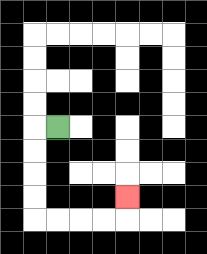{'start': '[2, 5]', 'end': '[5, 8]', 'path_directions': 'L,D,D,D,D,R,R,R,R,U', 'path_coordinates': '[[2, 5], [1, 5], [1, 6], [1, 7], [1, 8], [1, 9], [2, 9], [3, 9], [4, 9], [5, 9], [5, 8]]'}